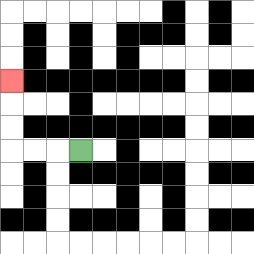{'start': '[3, 6]', 'end': '[0, 3]', 'path_directions': 'L,L,L,U,U,U', 'path_coordinates': '[[3, 6], [2, 6], [1, 6], [0, 6], [0, 5], [0, 4], [0, 3]]'}